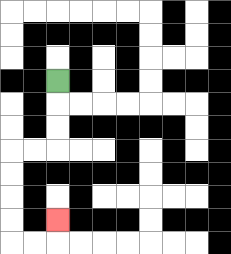{'start': '[2, 3]', 'end': '[2, 9]', 'path_directions': 'D,D,D,L,L,D,D,D,D,R,R,U', 'path_coordinates': '[[2, 3], [2, 4], [2, 5], [2, 6], [1, 6], [0, 6], [0, 7], [0, 8], [0, 9], [0, 10], [1, 10], [2, 10], [2, 9]]'}